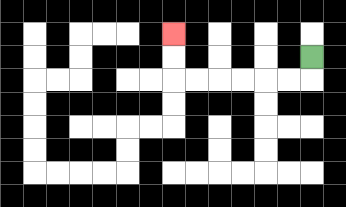{'start': '[13, 2]', 'end': '[7, 1]', 'path_directions': 'D,L,L,L,L,L,L,U,U', 'path_coordinates': '[[13, 2], [13, 3], [12, 3], [11, 3], [10, 3], [9, 3], [8, 3], [7, 3], [7, 2], [7, 1]]'}